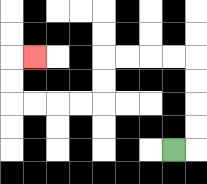{'start': '[7, 6]', 'end': '[1, 2]', 'path_directions': 'R,U,U,U,U,L,L,L,L,D,D,L,L,L,L,U,U,R', 'path_coordinates': '[[7, 6], [8, 6], [8, 5], [8, 4], [8, 3], [8, 2], [7, 2], [6, 2], [5, 2], [4, 2], [4, 3], [4, 4], [3, 4], [2, 4], [1, 4], [0, 4], [0, 3], [0, 2], [1, 2]]'}